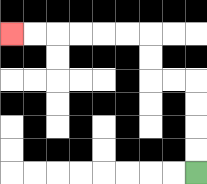{'start': '[8, 7]', 'end': '[0, 1]', 'path_directions': 'U,U,U,U,L,L,U,U,L,L,L,L,L,L', 'path_coordinates': '[[8, 7], [8, 6], [8, 5], [8, 4], [8, 3], [7, 3], [6, 3], [6, 2], [6, 1], [5, 1], [4, 1], [3, 1], [2, 1], [1, 1], [0, 1]]'}